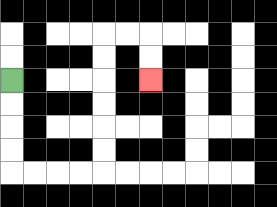{'start': '[0, 3]', 'end': '[6, 3]', 'path_directions': 'D,D,D,D,R,R,R,R,U,U,U,U,U,U,R,R,D,D', 'path_coordinates': '[[0, 3], [0, 4], [0, 5], [0, 6], [0, 7], [1, 7], [2, 7], [3, 7], [4, 7], [4, 6], [4, 5], [4, 4], [4, 3], [4, 2], [4, 1], [5, 1], [6, 1], [6, 2], [6, 3]]'}